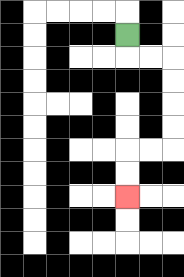{'start': '[5, 1]', 'end': '[5, 8]', 'path_directions': 'D,R,R,D,D,D,D,L,L,D,D', 'path_coordinates': '[[5, 1], [5, 2], [6, 2], [7, 2], [7, 3], [7, 4], [7, 5], [7, 6], [6, 6], [5, 6], [5, 7], [5, 8]]'}